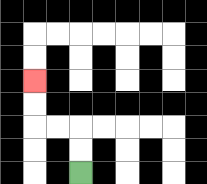{'start': '[3, 7]', 'end': '[1, 3]', 'path_directions': 'U,U,L,L,U,U', 'path_coordinates': '[[3, 7], [3, 6], [3, 5], [2, 5], [1, 5], [1, 4], [1, 3]]'}